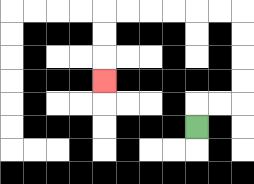{'start': '[8, 5]', 'end': '[4, 3]', 'path_directions': 'U,R,R,U,U,U,U,L,L,L,L,L,L,D,D,D', 'path_coordinates': '[[8, 5], [8, 4], [9, 4], [10, 4], [10, 3], [10, 2], [10, 1], [10, 0], [9, 0], [8, 0], [7, 0], [6, 0], [5, 0], [4, 0], [4, 1], [4, 2], [4, 3]]'}